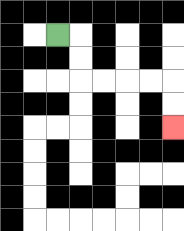{'start': '[2, 1]', 'end': '[7, 5]', 'path_directions': 'R,D,D,R,R,R,R,D,D', 'path_coordinates': '[[2, 1], [3, 1], [3, 2], [3, 3], [4, 3], [5, 3], [6, 3], [7, 3], [7, 4], [7, 5]]'}